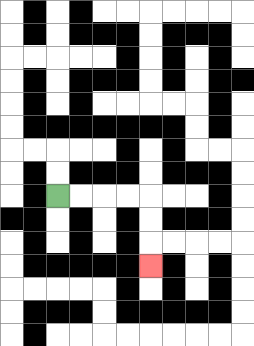{'start': '[2, 8]', 'end': '[6, 11]', 'path_directions': 'R,R,R,R,D,D,D', 'path_coordinates': '[[2, 8], [3, 8], [4, 8], [5, 8], [6, 8], [6, 9], [6, 10], [6, 11]]'}